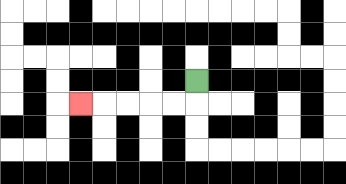{'start': '[8, 3]', 'end': '[3, 4]', 'path_directions': 'D,L,L,L,L,L', 'path_coordinates': '[[8, 3], [8, 4], [7, 4], [6, 4], [5, 4], [4, 4], [3, 4]]'}